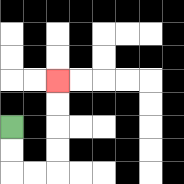{'start': '[0, 5]', 'end': '[2, 3]', 'path_directions': 'D,D,R,R,U,U,U,U', 'path_coordinates': '[[0, 5], [0, 6], [0, 7], [1, 7], [2, 7], [2, 6], [2, 5], [2, 4], [2, 3]]'}